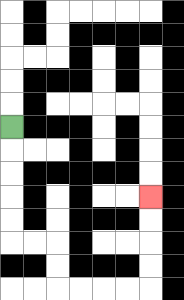{'start': '[0, 5]', 'end': '[6, 8]', 'path_directions': 'D,D,D,D,D,R,R,D,D,R,R,R,R,U,U,U,U', 'path_coordinates': '[[0, 5], [0, 6], [0, 7], [0, 8], [0, 9], [0, 10], [1, 10], [2, 10], [2, 11], [2, 12], [3, 12], [4, 12], [5, 12], [6, 12], [6, 11], [6, 10], [6, 9], [6, 8]]'}